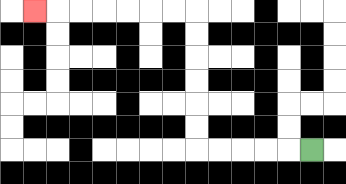{'start': '[13, 6]', 'end': '[1, 0]', 'path_directions': 'L,L,L,L,L,U,U,U,U,U,U,L,L,L,L,L,L,L', 'path_coordinates': '[[13, 6], [12, 6], [11, 6], [10, 6], [9, 6], [8, 6], [8, 5], [8, 4], [8, 3], [8, 2], [8, 1], [8, 0], [7, 0], [6, 0], [5, 0], [4, 0], [3, 0], [2, 0], [1, 0]]'}